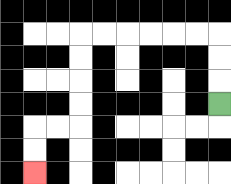{'start': '[9, 4]', 'end': '[1, 7]', 'path_directions': 'U,U,U,L,L,L,L,L,L,D,D,D,D,L,L,D,D', 'path_coordinates': '[[9, 4], [9, 3], [9, 2], [9, 1], [8, 1], [7, 1], [6, 1], [5, 1], [4, 1], [3, 1], [3, 2], [3, 3], [3, 4], [3, 5], [2, 5], [1, 5], [1, 6], [1, 7]]'}